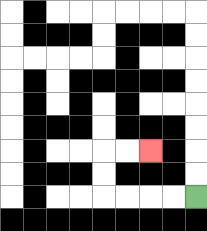{'start': '[8, 8]', 'end': '[6, 6]', 'path_directions': 'L,L,L,L,U,U,R,R', 'path_coordinates': '[[8, 8], [7, 8], [6, 8], [5, 8], [4, 8], [4, 7], [4, 6], [5, 6], [6, 6]]'}